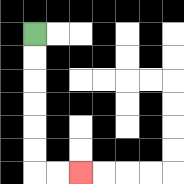{'start': '[1, 1]', 'end': '[3, 7]', 'path_directions': 'D,D,D,D,D,D,R,R', 'path_coordinates': '[[1, 1], [1, 2], [1, 3], [1, 4], [1, 5], [1, 6], [1, 7], [2, 7], [3, 7]]'}